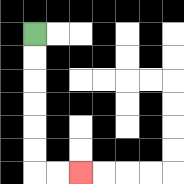{'start': '[1, 1]', 'end': '[3, 7]', 'path_directions': 'D,D,D,D,D,D,R,R', 'path_coordinates': '[[1, 1], [1, 2], [1, 3], [1, 4], [1, 5], [1, 6], [1, 7], [2, 7], [3, 7]]'}